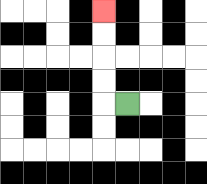{'start': '[5, 4]', 'end': '[4, 0]', 'path_directions': 'L,U,U,U,U', 'path_coordinates': '[[5, 4], [4, 4], [4, 3], [4, 2], [4, 1], [4, 0]]'}